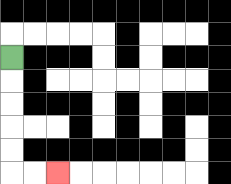{'start': '[0, 2]', 'end': '[2, 7]', 'path_directions': 'D,D,D,D,D,R,R', 'path_coordinates': '[[0, 2], [0, 3], [0, 4], [0, 5], [0, 6], [0, 7], [1, 7], [2, 7]]'}